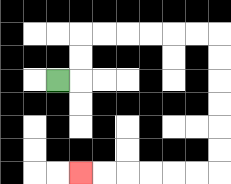{'start': '[2, 3]', 'end': '[3, 7]', 'path_directions': 'R,U,U,R,R,R,R,R,R,D,D,D,D,D,D,L,L,L,L,L,L', 'path_coordinates': '[[2, 3], [3, 3], [3, 2], [3, 1], [4, 1], [5, 1], [6, 1], [7, 1], [8, 1], [9, 1], [9, 2], [9, 3], [9, 4], [9, 5], [9, 6], [9, 7], [8, 7], [7, 7], [6, 7], [5, 7], [4, 7], [3, 7]]'}